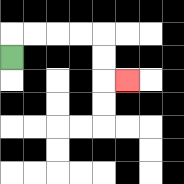{'start': '[0, 2]', 'end': '[5, 3]', 'path_directions': 'U,R,R,R,R,D,D,R', 'path_coordinates': '[[0, 2], [0, 1], [1, 1], [2, 1], [3, 1], [4, 1], [4, 2], [4, 3], [5, 3]]'}